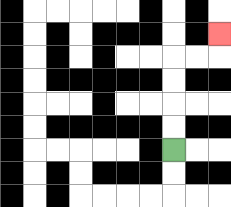{'start': '[7, 6]', 'end': '[9, 1]', 'path_directions': 'U,U,U,U,R,R,U', 'path_coordinates': '[[7, 6], [7, 5], [7, 4], [7, 3], [7, 2], [8, 2], [9, 2], [9, 1]]'}